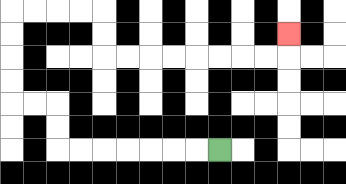{'start': '[9, 6]', 'end': '[12, 1]', 'path_directions': 'L,L,L,L,L,L,L,U,U,L,L,U,U,U,U,R,R,R,R,D,D,R,R,R,R,R,R,R,R,U', 'path_coordinates': '[[9, 6], [8, 6], [7, 6], [6, 6], [5, 6], [4, 6], [3, 6], [2, 6], [2, 5], [2, 4], [1, 4], [0, 4], [0, 3], [0, 2], [0, 1], [0, 0], [1, 0], [2, 0], [3, 0], [4, 0], [4, 1], [4, 2], [5, 2], [6, 2], [7, 2], [8, 2], [9, 2], [10, 2], [11, 2], [12, 2], [12, 1]]'}